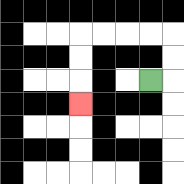{'start': '[6, 3]', 'end': '[3, 4]', 'path_directions': 'R,U,U,L,L,L,L,D,D,D', 'path_coordinates': '[[6, 3], [7, 3], [7, 2], [7, 1], [6, 1], [5, 1], [4, 1], [3, 1], [3, 2], [3, 3], [3, 4]]'}